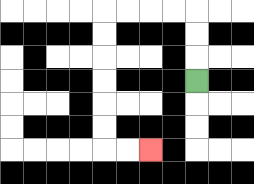{'start': '[8, 3]', 'end': '[6, 6]', 'path_directions': 'U,U,U,L,L,L,L,D,D,D,D,D,D,R,R', 'path_coordinates': '[[8, 3], [8, 2], [8, 1], [8, 0], [7, 0], [6, 0], [5, 0], [4, 0], [4, 1], [4, 2], [4, 3], [4, 4], [4, 5], [4, 6], [5, 6], [6, 6]]'}